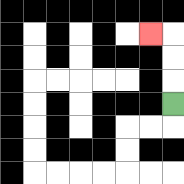{'start': '[7, 4]', 'end': '[6, 1]', 'path_directions': 'U,U,U,L', 'path_coordinates': '[[7, 4], [7, 3], [7, 2], [7, 1], [6, 1]]'}